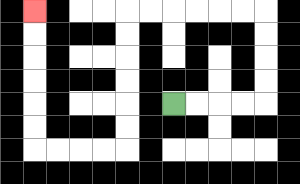{'start': '[7, 4]', 'end': '[1, 0]', 'path_directions': 'R,R,R,R,U,U,U,U,L,L,L,L,L,L,D,D,D,D,D,D,L,L,L,L,U,U,U,U,U,U', 'path_coordinates': '[[7, 4], [8, 4], [9, 4], [10, 4], [11, 4], [11, 3], [11, 2], [11, 1], [11, 0], [10, 0], [9, 0], [8, 0], [7, 0], [6, 0], [5, 0], [5, 1], [5, 2], [5, 3], [5, 4], [5, 5], [5, 6], [4, 6], [3, 6], [2, 6], [1, 6], [1, 5], [1, 4], [1, 3], [1, 2], [1, 1], [1, 0]]'}